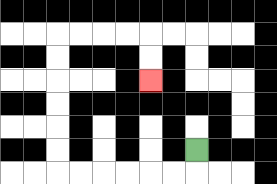{'start': '[8, 6]', 'end': '[6, 3]', 'path_directions': 'D,L,L,L,L,L,L,U,U,U,U,U,U,R,R,R,R,D,D', 'path_coordinates': '[[8, 6], [8, 7], [7, 7], [6, 7], [5, 7], [4, 7], [3, 7], [2, 7], [2, 6], [2, 5], [2, 4], [2, 3], [2, 2], [2, 1], [3, 1], [4, 1], [5, 1], [6, 1], [6, 2], [6, 3]]'}